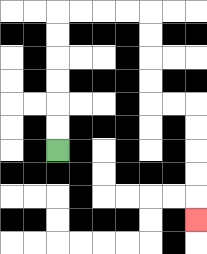{'start': '[2, 6]', 'end': '[8, 9]', 'path_directions': 'U,U,U,U,U,U,R,R,R,R,D,D,D,D,R,R,D,D,D,D,D', 'path_coordinates': '[[2, 6], [2, 5], [2, 4], [2, 3], [2, 2], [2, 1], [2, 0], [3, 0], [4, 0], [5, 0], [6, 0], [6, 1], [6, 2], [6, 3], [6, 4], [7, 4], [8, 4], [8, 5], [8, 6], [8, 7], [8, 8], [8, 9]]'}